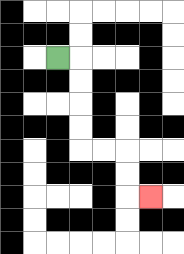{'start': '[2, 2]', 'end': '[6, 8]', 'path_directions': 'R,D,D,D,D,R,R,D,D,R', 'path_coordinates': '[[2, 2], [3, 2], [3, 3], [3, 4], [3, 5], [3, 6], [4, 6], [5, 6], [5, 7], [5, 8], [6, 8]]'}